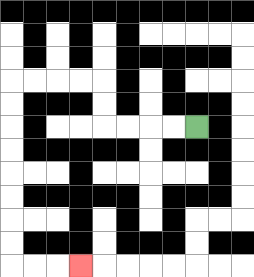{'start': '[8, 5]', 'end': '[3, 11]', 'path_directions': 'L,L,L,L,U,U,L,L,L,L,D,D,D,D,D,D,D,D,R,R,R', 'path_coordinates': '[[8, 5], [7, 5], [6, 5], [5, 5], [4, 5], [4, 4], [4, 3], [3, 3], [2, 3], [1, 3], [0, 3], [0, 4], [0, 5], [0, 6], [0, 7], [0, 8], [0, 9], [0, 10], [0, 11], [1, 11], [2, 11], [3, 11]]'}